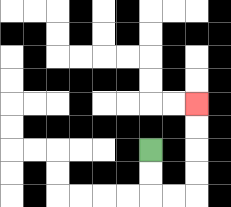{'start': '[6, 6]', 'end': '[8, 4]', 'path_directions': 'D,D,R,R,U,U,U,U', 'path_coordinates': '[[6, 6], [6, 7], [6, 8], [7, 8], [8, 8], [8, 7], [8, 6], [8, 5], [8, 4]]'}